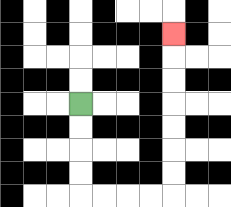{'start': '[3, 4]', 'end': '[7, 1]', 'path_directions': 'D,D,D,D,R,R,R,R,U,U,U,U,U,U,U', 'path_coordinates': '[[3, 4], [3, 5], [3, 6], [3, 7], [3, 8], [4, 8], [5, 8], [6, 8], [7, 8], [7, 7], [7, 6], [7, 5], [7, 4], [7, 3], [7, 2], [7, 1]]'}